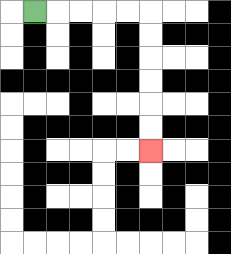{'start': '[1, 0]', 'end': '[6, 6]', 'path_directions': 'R,R,R,R,R,D,D,D,D,D,D', 'path_coordinates': '[[1, 0], [2, 0], [3, 0], [4, 0], [5, 0], [6, 0], [6, 1], [6, 2], [6, 3], [6, 4], [6, 5], [6, 6]]'}